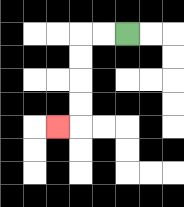{'start': '[5, 1]', 'end': '[2, 5]', 'path_directions': 'L,L,D,D,D,D,L', 'path_coordinates': '[[5, 1], [4, 1], [3, 1], [3, 2], [3, 3], [3, 4], [3, 5], [2, 5]]'}